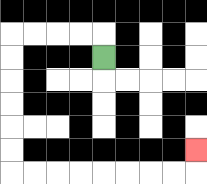{'start': '[4, 2]', 'end': '[8, 6]', 'path_directions': 'U,L,L,L,L,D,D,D,D,D,D,R,R,R,R,R,R,R,R,U', 'path_coordinates': '[[4, 2], [4, 1], [3, 1], [2, 1], [1, 1], [0, 1], [0, 2], [0, 3], [0, 4], [0, 5], [0, 6], [0, 7], [1, 7], [2, 7], [3, 7], [4, 7], [5, 7], [6, 7], [7, 7], [8, 7], [8, 6]]'}